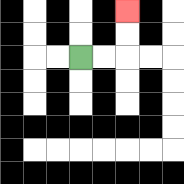{'start': '[3, 2]', 'end': '[5, 0]', 'path_directions': 'R,R,U,U', 'path_coordinates': '[[3, 2], [4, 2], [5, 2], [5, 1], [5, 0]]'}